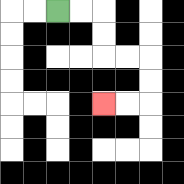{'start': '[2, 0]', 'end': '[4, 4]', 'path_directions': 'R,R,D,D,R,R,D,D,L,L', 'path_coordinates': '[[2, 0], [3, 0], [4, 0], [4, 1], [4, 2], [5, 2], [6, 2], [6, 3], [6, 4], [5, 4], [4, 4]]'}